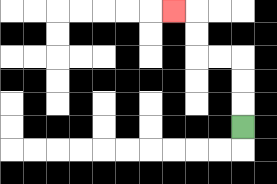{'start': '[10, 5]', 'end': '[7, 0]', 'path_directions': 'U,U,U,L,L,U,U,L', 'path_coordinates': '[[10, 5], [10, 4], [10, 3], [10, 2], [9, 2], [8, 2], [8, 1], [8, 0], [7, 0]]'}